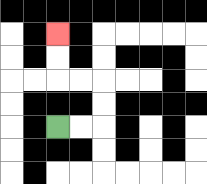{'start': '[2, 5]', 'end': '[2, 1]', 'path_directions': 'R,R,U,U,L,L,U,U', 'path_coordinates': '[[2, 5], [3, 5], [4, 5], [4, 4], [4, 3], [3, 3], [2, 3], [2, 2], [2, 1]]'}